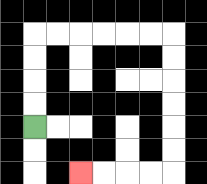{'start': '[1, 5]', 'end': '[3, 7]', 'path_directions': 'U,U,U,U,R,R,R,R,R,R,D,D,D,D,D,D,L,L,L,L', 'path_coordinates': '[[1, 5], [1, 4], [1, 3], [1, 2], [1, 1], [2, 1], [3, 1], [4, 1], [5, 1], [6, 1], [7, 1], [7, 2], [7, 3], [7, 4], [7, 5], [7, 6], [7, 7], [6, 7], [5, 7], [4, 7], [3, 7]]'}